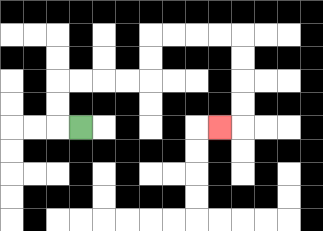{'start': '[3, 5]', 'end': '[9, 5]', 'path_directions': 'L,U,U,R,R,R,R,U,U,R,R,R,R,D,D,D,D,L', 'path_coordinates': '[[3, 5], [2, 5], [2, 4], [2, 3], [3, 3], [4, 3], [5, 3], [6, 3], [6, 2], [6, 1], [7, 1], [8, 1], [9, 1], [10, 1], [10, 2], [10, 3], [10, 4], [10, 5], [9, 5]]'}